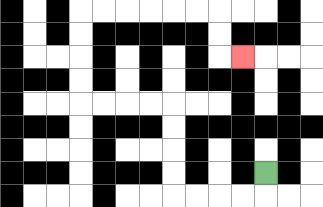{'start': '[11, 7]', 'end': '[10, 2]', 'path_directions': 'D,L,L,L,L,U,U,U,U,L,L,L,L,U,U,U,U,R,R,R,R,R,R,D,D,R', 'path_coordinates': '[[11, 7], [11, 8], [10, 8], [9, 8], [8, 8], [7, 8], [7, 7], [7, 6], [7, 5], [7, 4], [6, 4], [5, 4], [4, 4], [3, 4], [3, 3], [3, 2], [3, 1], [3, 0], [4, 0], [5, 0], [6, 0], [7, 0], [8, 0], [9, 0], [9, 1], [9, 2], [10, 2]]'}